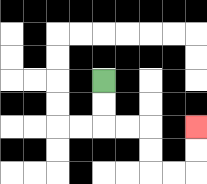{'start': '[4, 3]', 'end': '[8, 5]', 'path_directions': 'D,D,R,R,D,D,R,R,U,U', 'path_coordinates': '[[4, 3], [4, 4], [4, 5], [5, 5], [6, 5], [6, 6], [6, 7], [7, 7], [8, 7], [8, 6], [8, 5]]'}